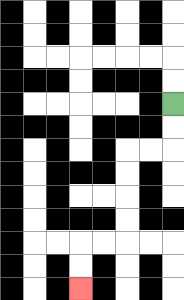{'start': '[7, 4]', 'end': '[3, 12]', 'path_directions': 'D,D,L,L,D,D,D,D,L,L,D,D', 'path_coordinates': '[[7, 4], [7, 5], [7, 6], [6, 6], [5, 6], [5, 7], [5, 8], [5, 9], [5, 10], [4, 10], [3, 10], [3, 11], [3, 12]]'}